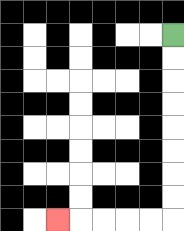{'start': '[7, 1]', 'end': '[2, 9]', 'path_directions': 'D,D,D,D,D,D,D,D,L,L,L,L,L', 'path_coordinates': '[[7, 1], [7, 2], [7, 3], [7, 4], [7, 5], [7, 6], [7, 7], [7, 8], [7, 9], [6, 9], [5, 9], [4, 9], [3, 9], [2, 9]]'}